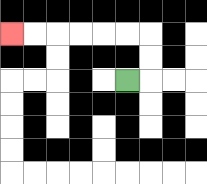{'start': '[5, 3]', 'end': '[0, 1]', 'path_directions': 'R,U,U,L,L,L,L,L,L', 'path_coordinates': '[[5, 3], [6, 3], [6, 2], [6, 1], [5, 1], [4, 1], [3, 1], [2, 1], [1, 1], [0, 1]]'}